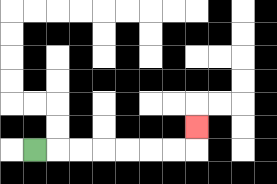{'start': '[1, 6]', 'end': '[8, 5]', 'path_directions': 'R,R,R,R,R,R,R,U', 'path_coordinates': '[[1, 6], [2, 6], [3, 6], [4, 6], [5, 6], [6, 6], [7, 6], [8, 6], [8, 5]]'}